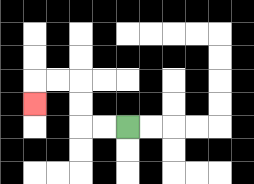{'start': '[5, 5]', 'end': '[1, 4]', 'path_directions': 'L,L,U,U,L,L,D', 'path_coordinates': '[[5, 5], [4, 5], [3, 5], [3, 4], [3, 3], [2, 3], [1, 3], [1, 4]]'}